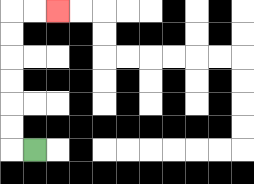{'start': '[1, 6]', 'end': '[2, 0]', 'path_directions': 'L,U,U,U,U,U,U,R,R', 'path_coordinates': '[[1, 6], [0, 6], [0, 5], [0, 4], [0, 3], [0, 2], [0, 1], [0, 0], [1, 0], [2, 0]]'}